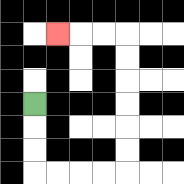{'start': '[1, 4]', 'end': '[2, 1]', 'path_directions': 'D,D,D,R,R,R,R,U,U,U,U,U,U,L,L,L', 'path_coordinates': '[[1, 4], [1, 5], [1, 6], [1, 7], [2, 7], [3, 7], [4, 7], [5, 7], [5, 6], [5, 5], [5, 4], [5, 3], [5, 2], [5, 1], [4, 1], [3, 1], [2, 1]]'}